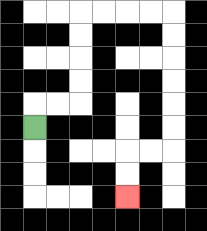{'start': '[1, 5]', 'end': '[5, 8]', 'path_directions': 'U,R,R,U,U,U,U,R,R,R,R,D,D,D,D,D,D,L,L,D,D', 'path_coordinates': '[[1, 5], [1, 4], [2, 4], [3, 4], [3, 3], [3, 2], [3, 1], [3, 0], [4, 0], [5, 0], [6, 0], [7, 0], [7, 1], [7, 2], [7, 3], [7, 4], [7, 5], [7, 6], [6, 6], [5, 6], [5, 7], [5, 8]]'}